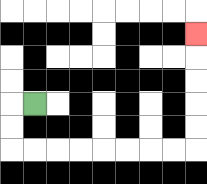{'start': '[1, 4]', 'end': '[8, 1]', 'path_directions': 'L,D,D,R,R,R,R,R,R,R,R,U,U,U,U,U', 'path_coordinates': '[[1, 4], [0, 4], [0, 5], [0, 6], [1, 6], [2, 6], [3, 6], [4, 6], [5, 6], [6, 6], [7, 6], [8, 6], [8, 5], [8, 4], [8, 3], [8, 2], [8, 1]]'}